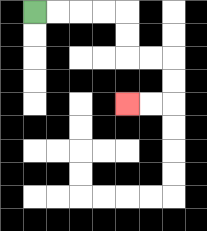{'start': '[1, 0]', 'end': '[5, 4]', 'path_directions': 'R,R,R,R,D,D,R,R,D,D,L,L', 'path_coordinates': '[[1, 0], [2, 0], [3, 0], [4, 0], [5, 0], [5, 1], [5, 2], [6, 2], [7, 2], [7, 3], [7, 4], [6, 4], [5, 4]]'}